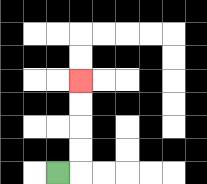{'start': '[2, 7]', 'end': '[3, 3]', 'path_directions': 'R,U,U,U,U', 'path_coordinates': '[[2, 7], [3, 7], [3, 6], [3, 5], [3, 4], [3, 3]]'}